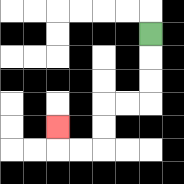{'start': '[6, 1]', 'end': '[2, 5]', 'path_directions': 'D,D,D,L,L,D,D,L,L,U', 'path_coordinates': '[[6, 1], [6, 2], [6, 3], [6, 4], [5, 4], [4, 4], [4, 5], [4, 6], [3, 6], [2, 6], [2, 5]]'}